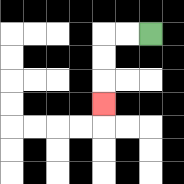{'start': '[6, 1]', 'end': '[4, 4]', 'path_directions': 'L,L,D,D,D', 'path_coordinates': '[[6, 1], [5, 1], [4, 1], [4, 2], [4, 3], [4, 4]]'}